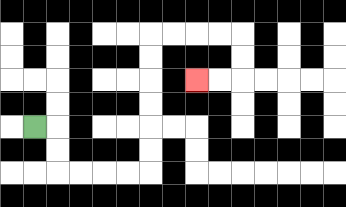{'start': '[1, 5]', 'end': '[8, 3]', 'path_directions': 'R,D,D,R,R,R,R,U,U,U,U,U,U,R,R,R,R,D,D,L,L', 'path_coordinates': '[[1, 5], [2, 5], [2, 6], [2, 7], [3, 7], [4, 7], [5, 7], [6, 7], [6, 6], [6, 5], [6, 4], [6, 3], [6, 2], [6, 1], [7, 1], [8, 1], [9, 1], [10, 1], [10, 2], [10, 3], [9, 3], [8, 3]]'}